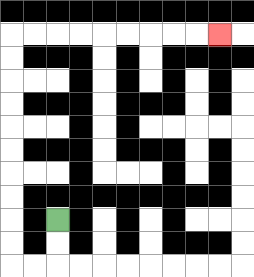{'start': '[2, 9]', 'end': '[9, 1]', 'path_directions': 'D,D,L,L,U,U,U,U,U,U,U,U,U,U,R,R,R,R,R,R,R,R,R', 'path_coordinates': '[[2, 9], [2, 10], [2, 11], [1, 11], [0, 11], [0, 10], [0, 9], [0, 8], [0, 7], [0, 6], [0, 5], [0, 4], [0, 3], [0, 2], [0, 1], [1, 1], [2, 1], [3, 1], [4, 1], [5, 1], [6, 1], [7, 1], [8, 1], [9, 1]]'}